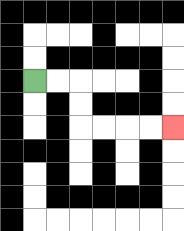{'start': '[1, 3]', 'end': '[7, 5]', 'path_directions': 'R,R,D,D,R,R,R,R', 'path_coordinates': '[[1, 3], [2, 3], [3, 3], [3, 4], [3, 5], [4, 5], [5, 5], [6, 5], [7, 5]]'}